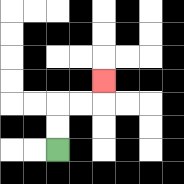{'start': '[2, 6]', 'end': '[4, 3]', 'path_directions': 'U,U,R,R,U', 'path_coordinates': '[[2, 6], [2, 5], [2, 4], [3, 4], [4, 4], [4, 3]]'}